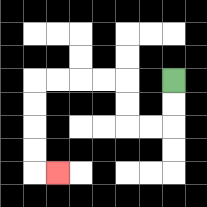{'start': '[7, 3]', 'end': '[2, 7]', 'path_directions': 'D,D,L,L,U,U,L,L,L,L,D,D,D,D,R', 'path_coordinates': '[[7, 3], [7, 4], [7, 5], [6, 5], [5, 5], [5, 4], [5, 3], [4, 3], [3, 3], [2, 3], [1, 3], [1, 4], [1, 5], [1, 6], [1, 7], [2, 7]]'}